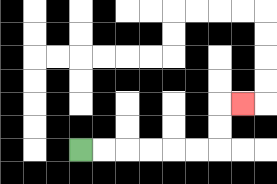{'start': '[3, 6]', 'end': '[10, 4]', 'path_directions': 'R,R,R,R,R,R,U,U,R', 'path_coordinates': '[[3, 6], [4, 6], [5, 6], [6, 6], [7, 6], [8, 6], [9, 6], [9, 5], [9, 4], [10, 4]]'}